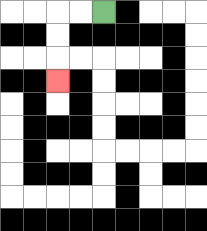{'start': '[4, 0]', 'end': '[2, 3]', 'path_directions': 'L,L,D,D,D', 'path_coordinates': '[[4, 0], [3, 0], [2, 0], [2, 1], [2, 2], [2, 3]]'}